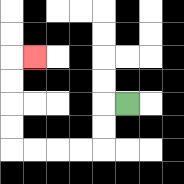{'start': '[5, 4]', 'end': '[1, 2]', 'path_directions': 'L,D,D,L,L,L,L,U,U,U,U,R', 'path_coordinates': '[[5, 4], [4, 4], [4, 5], [4, 6], [3, 6], [2, 6], [1, 6], [0, 6], [0, 5], [0, 4], [0, 3], [0, 2], [1, 2]]'}